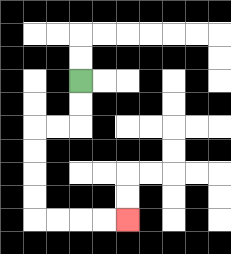{'start': '[3, 3]', 'end': '[5, 9]', 'path_directions': 'D,D,L,L,D,D,D,D,R,R,R,R', 'path_coordinates': '[[3, 3], [3, 4], [3, 5], [2, 5], [1, 5], [1, 6], [1, 7], [1, 8], [1, 9], [2, 9], [3, 9], [4, 9], [5, 9]]'}